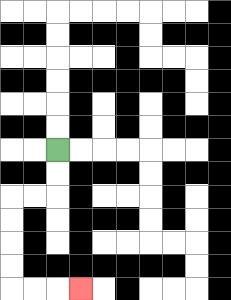{'start': '[2, 6]', 'end': '[3, 12]', 'path_directions': 'D,D,L,L,D,D,D,D,R,R,R', 'path_coordinates': '[[2, 6], [2, 7], [2, 8], [1, 8], [0, 8], [0, 9], [0, 10], [0, 11], [0, 12], [1, 12], [2, 12], [3, 12]]'}